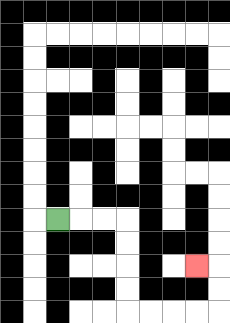{'start': '[2, 9]', 'end': '[8, 11]', 'path_directions': 'R,R,R,D,D,D,D,R,R,R,R,U,U,L', 'path_coordinates': '[[2, 9], [3, 9], [4, 9], [5, 9], [5, 10], [5, 11], [5, 12], [5, 13], [6, 13], [7, 13], [8, 13], [9, 13], [9, 12], [9, 11], [8, 11]]'}